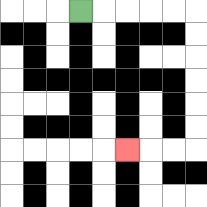{'start': '[3, 0]', 'end': '[5, 6]', 'path_directions': 'R,R,R,R,R,D,D,D,D,D,D,L,L,L', 'path_coordinates': '[[3, 0], [4, 0], [5, 0], [6, 0], [7, 0], [8, 0], [8, 1], [8, 2], [8, 3], [8, 4], [8, 5], [8, 6], [7, 6], [6, 6], [5, 6]]'}